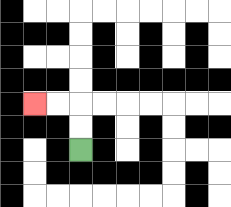{'start': '[3, 6]', 'end': '[1, 4]', 'path_directions': 'U,U,L,L', 'path_coordinates': '[[3, 6], [3, 5], [3, 4], [2, 4], [1, 4]]'}